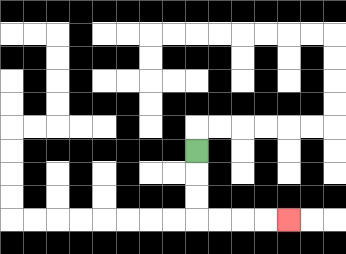{'start': '[8, 6]', 'end': '[12, 9]', 'path_directions': 'D,D,D,R,R,R,R', 'path_coordinates': '[[8, 6], [8, 7], [8, 8], [8, 9], [9, 9], [10, 9], [11, 9], [12, 9]]'}